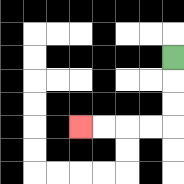{'start': '[7, 2]', 'end': '[3, 5]', 'path_directions': 'D,D,D,L,L,L,L', 'path_coordinates': '[[7, 2], [7, 3], [7, 4], [7, 5], [6, 5], [5, 5], [4, 5], [3, 5]]'}